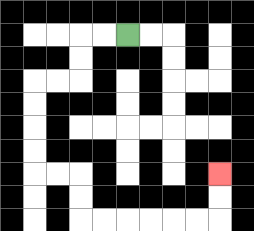{'start': '[5, 1]', 'end': '[9, 7]', 'path_directions': 'L,L,D,D,L,L,D,D,D,D,R,R,D,D,R,R,R,R,R,R,U,U', 'path_coordinates': '[[5, 1], [4, 1], [3, 1], [3, 2], [3, 3], [2, 3], [1, 3], [1, 4], [1, 5], [1, 6], [1, 7], [2, 7], [3, 7], [3, 8], [3, 9], [4, 9], [5, 9], [6, 9], [7, 9], [8, 9], [9, 9], [9, 8], [9, 7]]'}